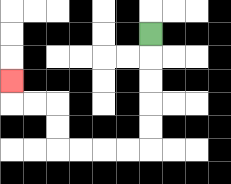{'start': '[6, 1]', 'end': '[0, 3]', 'path_directions': 'D,D,D,D,D,L,L,L,L,U,U,L,L,U', 'path_coordinates': '[[6, 1], [6, 2], [6, 3], [6, 4], [6, 5], [6, 6], [5, 6], [4, 6], [3, 6], [2, 6], [2, 5], [2, 4], [1, 4], [0, 4], [0, 3]]'}